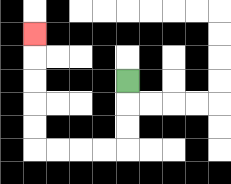{'start': '[5, 3]', 'end': '[1, 1]', 'path_directions': 'D,D,D,L,L,L,L,U,U,U,U,U', 'path_coordinates': '[[5, 3], [5, 4], [5, 5], [5, 6], [4, 6], [3, 6], [2, 6], [1, 6], [1, 5], [1, 4], [1, 3], [1, 2], [1, 1]]'}